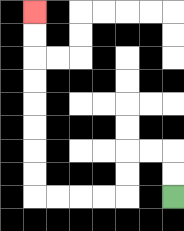{'start': '[7, 8]', 'end': '[1, 0]', 'path_directions': 'U,U,L,L,D,D,L,L,L,L,U,U,U,U,U,U,U,U', 'path_coordinates': '[[7, 8], [7, 7], [7, 6], [6, 6], [5, 6], [5, 7], [5, 8], [4, 8], [3, 8], [2, 8], [1, 8], [1, 7], [1, 6], [1, 5], [1, 4], [1, 3], [1, 2], [1, 1], [1, 0]]'}